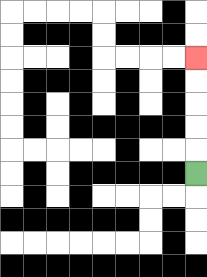{'start': '[8, 7]', 'end': '[8, 2]', 'path_directions': 'U,U,U,U,U', 'path_coordinates': '[[8, 7], [8, 6], [8, 5], [8, 4], [8, 3], [8, 2]]'}